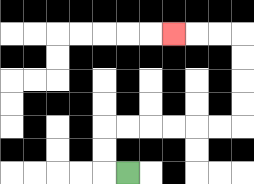{'start': '[5, 7]', 'end': '[7, 1]', 'path_directions': 'L,U,U,R,R,R,R,R,R,U,U,U,U,L,L,L', 'path_coordinates': '[[5, 7], [4, 7], [4, 6], [4, 5], [5, 5], [6, 5], [7, 5], [8, 5], [9, 5], [10, 5], [10, 4], [10, 3], [10, 2], [10, 1], [9, 1], [8, 1], [7, 1]]'}